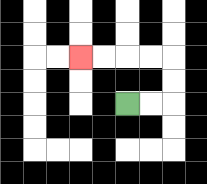{'start': '[5, 4]', 'end': '[3, 2]', 'path_directions': 'R,R,U,U,L,L,L,L', 'path_coordinates': '[[5, 4], [6, 4], [7, 4], [7, 3], [7, 2], [6, 2], [5, 2], [4, 2], [3, 2]]'}